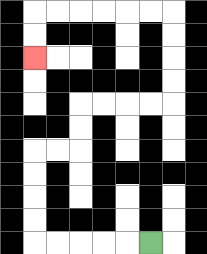{'start': '[6, 10]', 'end': '[1, 2]', 'path_directions': 'L,L,L,L,L,U,U,U,U,R,R,U,U,R,R,R,R,U,U,U,U,L,L,L,L,L,L,D,D', 'path_coordinates': '[[6, 10], [5, 10], [4, 10], [3, 10], [2, 10], [1, 10], [1, 9], [1, 8], [1, 7], [1, 6], [2, 6], [3, 6], [3, 5], [3, 4], [4, 4], [5, 4], [6, 4], [7, 4], [7, 3], [7, 2], [7, 1], [7, 0], [6, 0], [5, 0], [4, 0], [3, 0], [2, 0], [1, 0], [1, 1], [1, 2]]'}